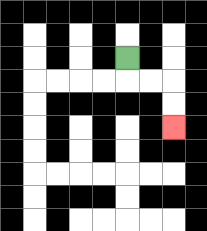{'start': '[5, 2]', 'end': '[7, 5]', 'path_directions': 'D,R,R,D,D', 'path_coordinates': '[[5, 2], [5, 3], [6, 3], [7, 3], [7, 4], [7, 5]]'}